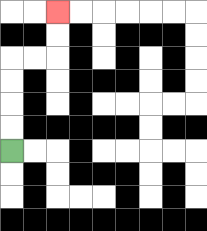{'start': '[0, 6]', 'end': '[2, 0]', 'path_directions': 'U,U,U,U,R,R,U,U', 'path_coordinates': '[[0, 6], [0, 5], [0, 4], [0, 3], [0, 2], [1, 2], [2, 2], [2, 1], [2, 0]]'}